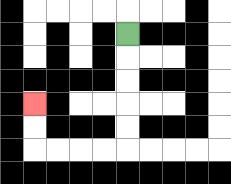{'start': '[5, 1]', 'end': '[1, 4]', 'path_directions': 'D,D,D,D,D,L,L,L,L,U,U', 'path_coordinates': '[[5, 1], [5, 2], [5, 3], [5, 4], [5, 5], [5, 6], [4, 6], [3, 6], [2, 6], [1, 6], [1, 5], [1, 4]]'}